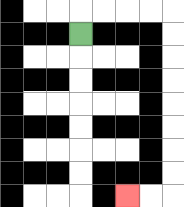{'start': '[3, 1]', 'end': '[5, 8]', 'path_directions': 'U,R,R,R,R,D,D,D,D,D,D,D,D,L,L', 'path_coordinates': '[[3, 1], [3, 0], [4, 0], [5, 0], [6, 0], [7, 0], [7, 1], [7, 2], [7, 3], [7, 4], [7, 5], [7, 6], [7, 7], [7, 8], [6, 8], [5, 8]]'}